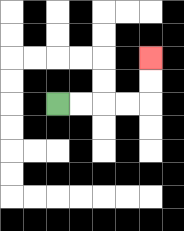{'start': '[2, 4]', 'end': '[6, 2]', 'path_directions': 'R,R,R,R,U,U', 'path_coordinates': '[[2, 4], [3, 4], [4, 4], [5, 4], [6, 4], [6, 3], [6, 2]]'}